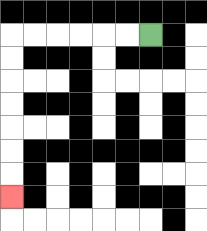{'start': '[6, 1]', 'end': '[0, 8]', 'path_directions': 'L,L,L,L,L,L,D,D,D,D,D,D,D', 'path_coordinates': '[[6, 1], [5, 1], [4, 1], [3, 1], [2, 1], [1, 1], [0, 1], [0, 2], [0, 3], [0, 4], [0, 5], [0, 6], [0, 7], [0, 8]]'}